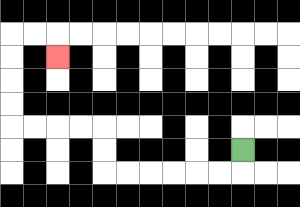{'start': '[10, 6]', 'end': '[2, 2]', 'path_directions': 'D,L,L,L,L,L,L,U,U,L,L,L,L,U,U,U,U,R,R,D', 'path_coordinates': '[[10, 6], [10, 7], [9, 7], [8, 7], [7, 7], [6, 7], [5, 7], [4, 7], [4, 6], [4, 5], [3, 5], [2, 5], [1, 5], [0, 5], [0, 4], [0, 3], [0, 2], [0, 1], [1, 1], [2, 1], [2, 2]]'}